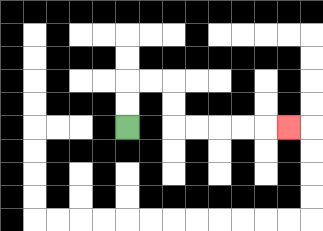{'start': '[5, 5]', 'end': '[12, 5]', 'path_directions': 'U,U,R,R,D,D,R,R,R,R,R', 'path_coordinates': '[[5, 5], [5, 4], [5, 3], [6, 3], [7, 3], [7, 4], [7, 5], [8, 5], [9, 5], [10, 5], [11, 5], [12, 5]]'}